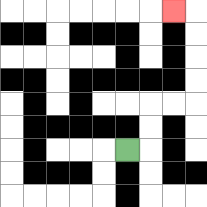{'start': '[5, 6]', 'end': '[7, 0]', 'path_directions': 'R,U,U,R,R,U,U,U,U,L', 'path_coordinates': '[[5, 6], [6, 6], [6, 5], [6, 4], [7, 4], [8, 4], [8, 3], [8, 2], [8, 1], [8, 0], [7, 0]]'}